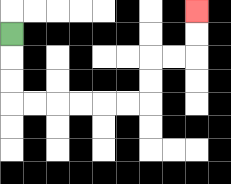{'start': '[0, 1]', 'end': '[8, 0]', 'path_directions': 'D,D,D,R,R,R,R,R,R,U,U,R,R,U,U', 'path_coordinates': '[[0, 1], [0, 2], [0, 3], [0, 4], [1, 4], [2, 4], [3, 4], [4, 4], [5, 4], [6, 4], [6, 3], [6, 2], [7, 2], [8, 2], [8, 1], [8, 0]]'}